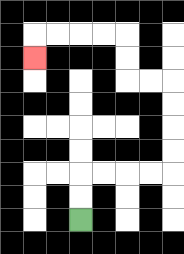{'start': '[3, 9]', 'end': '[1, 2]', 'path_directions': 'U,U,R,R,R,R,U,U,U,U,L,L,U,U,L,L,L,L,D', 'path_coordinates': '[[3, 9], [3, 8], [3, 7], [4, 7], [5, 7], [6, 7], [7, 7], [7, 6], [7, 5], [7, 4], [7, 3], [6, 3], [5, 3], [5, 2], [5, 1], [4, 1], [3, 1], [2, 1], [1, 1], [1, 2]]'}